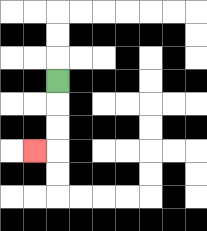{'start': '[2, 3]', 'end': '[1, 6]', 'path_directions': 'D,D,D,L', 'path_coordinates': '[[2, 3], [2, 4], [2, 5], [2, 6], [1, 6]]'}